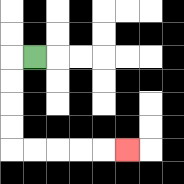{'start': '[1, 2]', 'end': '[5, 6]', 'path_directions': 'L,D,D,D,D,R,R,R,R,R', 'path_coordinates': '[[1, 2], [0, 2], [0, 3], [0, 4], [0, 5], [0, 6], [1, 6], [2, 6], [3, 6], [4, 6], [5, 6]]'}